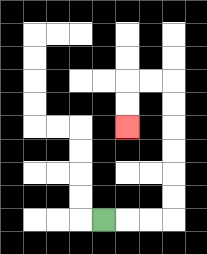{'start': '[4, 9]', 'end': '[5, 5]', 'path_directions': 'R,R,R,U,U,U,U,U,U,L,L,D,D', 'path_coordinates': '[[4, 9], [5, 9], [6, 9], [7, 9], [7, 8], [7, 7], [7, 6], [7, 5], [7, 4], [7, 3], [6, 3], [5, 3], [5, 4], [5, 5]]'}